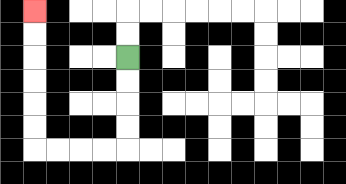{'start': '[5, 2]', 'end': '[1, 0]', 'path_directions': 'D,D,D,D,L,L,L,L,U,U,U,U,U,U', 'path_coordinates': '[[5, 2], [5, 3], [5, 4], [5, 5], [5, 6], [4, 6], [3, 6], [2, 6], [1, 6], [1, 5], [1, 4], [1, 3], [1, 2], [1, 1], [1, 0]]'}